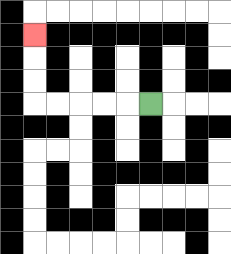{'start': '[6, 4]', 'end': '[1, 1]', 'path_directions': 'L,L,L,L,L,U,U,U', 'path_coordinates': '[[6, 4], [5, 4], [4, 4], [3, 4], [2, 4], [1, 4], [1, 3], [1, 2], [1, 1]]'}